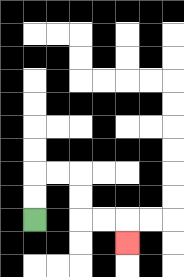{'start': '[1, 9]', 'end': '[5, 10]', 'path_directions': 'U,U,R,R,D,D,R,R,D', 'path_coordinates': '[[1, 9], [1, 8], [1, 7], [2, 7], [3, 7], [3, 8], [3, 9], [4, 9], [5, 9], [5, 10]]'}